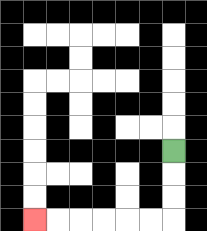{'start': '[7, 6]', 'end': '[1, 9]', 'path_directions': 'D,D,D,L,L,L,L,L,L', 'path_coordinates': '[[7, 6], [7, 7], [7, 8], [7, 9], [6, 9], [5, 9], [4, 9], [3, 9], [2, 9], [1, 9]]'}